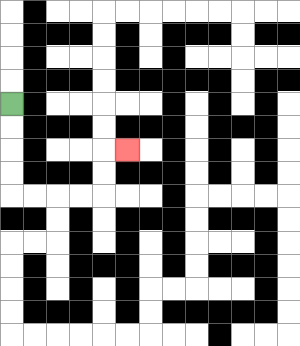{'start': '[0, 4]', 'end': '[5, 6]', 'path_directions': 'D,D,D,D,R,R,R,R,U,U,R', 'path_coordinates': '[[0, 4], [0, 5], [0, 6], [0, 7], [0, 8], [1, 8], [2, 8], [3, 8], [4, 8], [4, 7], [4, 6], [5, 6]]'}